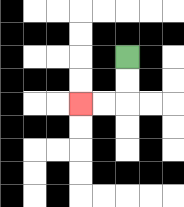{'start': '[5, 2]', 'end': '[3, 4]', 'path_directions': 'D,D,L,L', 'path_coordinates': '[[5, 2], [5, 3], [5, 4], [4, 4], [3, 4]]'}